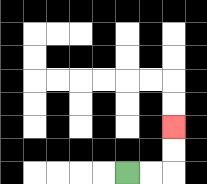{'start': '[5, 7]', 'end': '[7, 5]', 'path_directions': 'R,R,U,U', 'path_coordinates': '[[5, 7], [6, 7], [7, 7], [7, 6], [7, 5]]'}